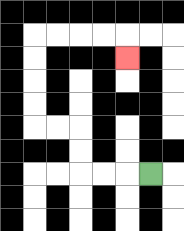{'start': '[6, 7]', 'end': '[5, 2]', 'path_directions': 'L,L,L,U,U,L,L,U,U,U,U,R,R,R,R,D', 'path_coordinates': '[[6, 7], [5, 7], [4, 7], [3, 7], [3, 6], [3, 5], [2, 5], [1, 5], [1, 4], [1, 3], [1, 2], [1, 1], [2, 1], [3, 1], [4, 1], [5, 1], [5, 2]]'}